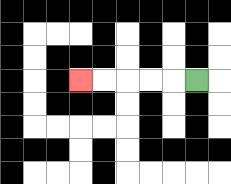{'start': '[8, 3]', 'end': '[3, 3]', 'path_directions': 'L,L,L,L,L', 'path_coordinates': '[[8, 3], [7, 3], [6, 3], [5, 3], [4, 3], [3, 3]]'}